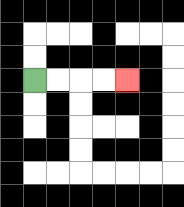{'start': '[1, 3]', 'end': '[5, 3]', 'path_directions': 'R,R,R,R', 'path_coordinates': '[[1, 3], [2, 3], [3, 3], [4, 3], [5, 3]]'}